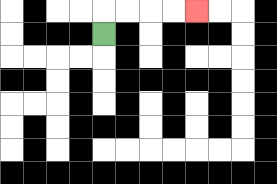{'start': '[4, 1]', 'end': '[8, 0]', 'path_directions': 'U,R,R,R,R', 'path_coordinates': '[[4, 1], [4, 0], [5, 0], [6, 0], [7, 0], [8, 0]]'}